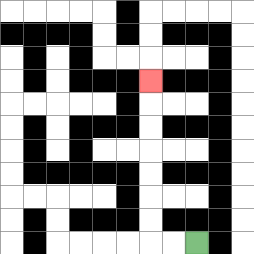{'start': '[8, 10]', 'end': '[6, 3]', 'path_directions': 'L,L,U,U,U,U,U,U,U', 'path_coordinates': '[[8, 10], [7, 10], [6, 10], [6, 9], [6, 8], [6, 7], [6, 6], [6, 5], [6, 4], [6, 3]]'}